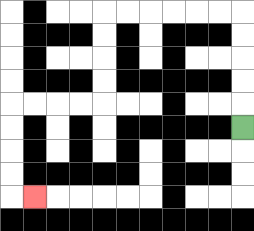{'start': '[10, 5]', 'end': '[1, 8]', 'path_directions': 'U,U,U,U,U,L,L,L,L,L,L,D,D,D,D,L,L,L,L,D,D,D,D,R', 'path_coordinates': '[[10, 5], [10, 4], [10, 3], [10, 2], [10, 1], [10, 0], [9, 0], [8, 0], [7, 0], [6, 0], [5, 0], [4, 0], [4, 1], [4, 2], [4, 3], [4, 4], [3, 4], [2, 4], [1, 4], [0, 4], [0, 5], [0, 6], [0, 7], [0, 8], [1, 8]]'}